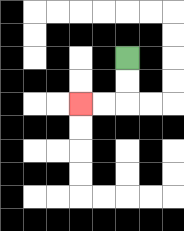{'start': '[5, 2]', 'end': '[3, 4]', 'path_directions': 'D,D,L,L', 'path_coordinates': '[[5, 2], [5, 3], [5, 4], [4, 4], [3, 4]]'}